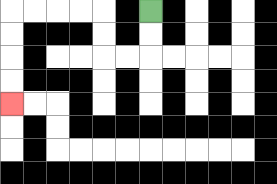{'start': '[6, 0]', 'end': '[0, 4]', 'path_directions': 'D,D,L,L,U,U,L,L,L,L,D,D,D,D', 'path_coordinates': '[[6, 0], [6, 1], [6, 2], [5, 2], [4, 2], [4, 1], [4, 0], [3, 0], [2, 0], [1, 0], [0, 0], [0, 1], [0, 2], [0, 3], [0, 4]]'}